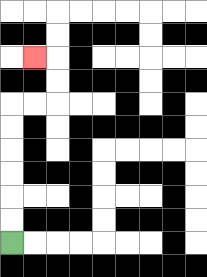{'start': '[0, 10]', 'end': '[1, 2]', 'path_directions': 'U,U,U,U,U,U,R,R,U,U,L', 'path_coordinates': '[[0, 10], [0, 9], [0, 8], [0, 7], [0, 6], [0, 5], [0, 4], [1, 4], [2, 4], [2, 3], [2, 2], [1, 2]]'}